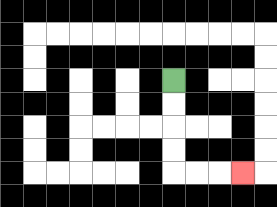{'start': '[7, 3]', 'end': '[10, 7]', 'path_directions': 'D,D,D,D,R,R,R', 'path_coordinates': '[[7, 3], [7, 4], [7, 5], [7, 6], [7, 7], [8, 7], [9, 7], [10, 7]]'}